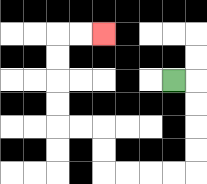{'start': '[7, 3]', 'end': '[4, 1]', 'path_directions': 'R,D,D,D,D,L,L,L,L,U,U,L,L,U,U,U,U,R,R', 'path_coordinates': '[[7, 3], [8, 3], [8, 4], [8, 5], [8, 6], [8, 7], [7, 7], [6, 7], [5, 7], [4, 7], [4, 6], [4, 5], [3, 5], [2, 5], [2, 4], [2, 3], [2, 2], [2, 1], [3, 1], [4, 1]]'}